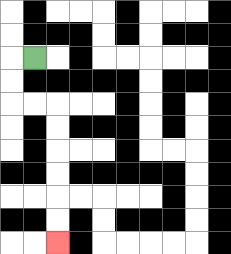{'start': '[1, 2]', 'end': '[2, 10]', 'path_directions': 'L,D,D,R,R,D,D,D,D,D,D', 'path_coordinates': '[[1, 2], [0, 2], [0, 3], [0, 4], [1, 4], [2, 4], [2, 5], [2, 6], [2, 7], [2, 8], [2, 9], [2, 10]]'}